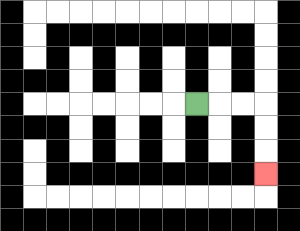{'start': '[8, 4]', 'end': '[11, 7]', 'path_directions': 'R,R,R,D,D,D', 'path_coordinates': '[[8, 4], [9, 4], [10, 4], [11, 4], [11, 5], [11, 6], [11, 7]]'}